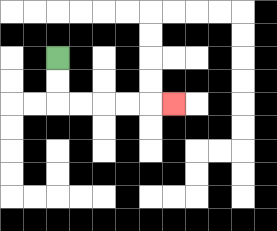{'start': '[2, 2]', 'end': '[7, 4]', 'path_directions': 'D,D,R,R,R,R,R', 'path_coordinates': '[[2, 2], [2, 3], [2, 4], [3, 4], [4, 4], [5, 4], [6, 4], [7, 4]]'}